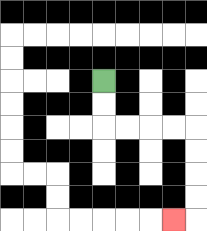{'start': '[4, 3]', 'end': '[7, 9]', 'path_directions': 'D,D,R,R,R,R,D,D,D,D,L', 'path_coordinates': '[[4, 3], [4, 4], [4, 5], [5, 5], [6, 5], [7, 5], [8, 5], [8, 6], [8, 7], [8, 8], [8, 9], [7, 9]]'}